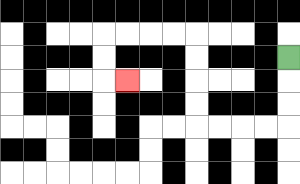{'start': '[12, 2]', 'end': '[5, 3]', 'path_directions': 'D,D,D,L,L,L,L,U,U,U,U,L,L,L,L,D,D,R', 'path_coordinates': '[[12, 2], [12, 3], [12, 4], [12, 5], [11, 5], [10, 5], [9, 5], [8, 5], [8, 4], [8, 3], [8, 2], [8, 1], [7, 1], [6, 1], [5, 1], [4, 1], [4, 2], [4, 3], [5, 3]]'}